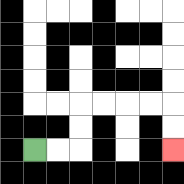{'start': '[1, 6]', 'end': '[7, 6]', 'path_directions': 'R,R,U,U,R,R,R,R,D,D', 'path_coordinates': '[[1, 6], [2, 6], [3, 6], [3, 5], [3, 4], [4, 4], [5, 4], [6, 4], [7, 4], [7, 5], [7, 6]]'}